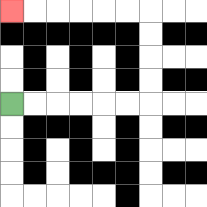{'start': '[0, 4]', 'end': '[0, 0]', 'path_directions': 'R,R,R,R,R,R,U,U,U,U,L,L,L,L,L,L', 'path_coordinates': '[[0, 4], [1, 4], [2, 4], [3, 4], [4, 4], [5, 4], [6, 4], [6, 3], [6, 2], [6, 1], [6, 0], [5, 0], [4, 0], [3, 0], [2, 0], [1, 0], [0, 0]]'}